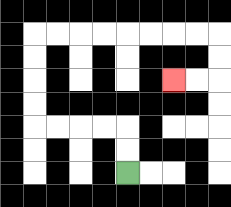{'start': '[5, 7]', 'end': '[7, 3]', 'path_directions': 'U,U,L,L,L,L,U,U,U,U,R,R,R,R,R,R,R,R,D,D,L,L', 'path_coordinates': '[[5, 7], [5, 6], [5, 5], [4, 5], [3, 5], [2, 5], [1, 5], [1, 4], [1, 3], [1, 2], [1, 1], [2, 1], [3, 1], [4, 1], [5, 1], [6, 1], [7, 1], [8, 1], [9, 1], [9, 2], [9, 3], [8, 3], [7, 3]]'}